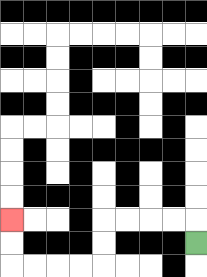{'start': '[8, 10]', 'end': '[0, 9]', 'path_directions': 'U,L,L,L,L,D,D,L,L,L,L,U,U', 'path_coordinates': '[[8, 10], [8, 9], [7, 9], [6, 9], [5, 9], [4, 9], [4, 10], [4, 11], [3, 11], [2, 11], [1, 11], [0, 11], [0, 10], [0, 9]]'}